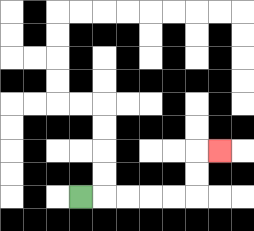{'start': '[3, 8]', 'end': '[9, 6]', 'path_directions': 'R,R,R,R,R,U,U,R', 'path_coordinates': '[[3, 8], [4, 8], [5, 8], [6, 8], [7, 8], [8, 8], [8, 7], [8, 6], [9, 6]]'}